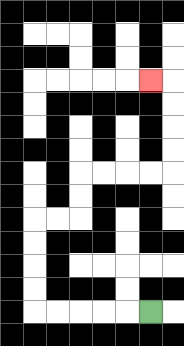{'start': '[6, 13]', 'end': '[6, 3]', 'path_directions': 'L,L,L,L,L,U,U,U,U,R,R,U,U,R,R,R,R,U,U,U,U,L', 'path_coordinates': '[[6, 13], [5, 13], [4, 13], [3, 13], [2, 13], [1, 13], [1, 12], [1, 11], [1, 10], [1, 9], [2, 9], [3, 9], [3, 8], [3, 7], [4, 7], [5, 7], [6, 7], [7, 7], [7, 6], [7, 5], [7, 4], [7, 3], [6, 3]]'}